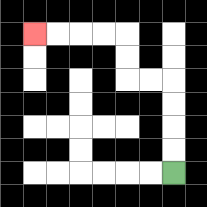{'start': '[7, 7]', 'end': '[1, 1]', 'path_directions': 'U,U,U,U,L,L,U,U,L,L,L,L', 'path_coordinates': '[[7, 7], [7, 6], [7, 5], [7, 4], [7, 3], [6, 3], [5, 3], [5, 2], [5, 1], [4, 1], [3, 1], [2, 1], [1, 1]]'}